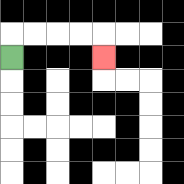{'start': '[0, 2]', 'end': '[4, 2]', 'path_directions': 'U,R,R,R,R,D', 'path_coordinates': '[[0, 2], [0, 1], [1, 1], [2, 1], [3, 1], [4, 1], [4, 2]]'}